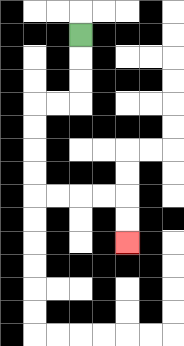{'start': '[3, 1]', 'end': '[5, 10]', 'path_directions': 'D,D,D,L,L,D,D,D,D,R,R,R,R,D,D', 'path_coordinates': '[[3, 1], [3, 2], [3, 3], [3, 4], [2, 4], [1, 4], [1, 5], [1, 6], [1, 7], [1, 8], [2, 8], [3, 8], [4, 8], [5, 8], [5, 9], [5, 10]]'}